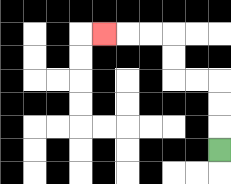{'start': '[9, 6]', 'end': '[4, 1]', 'path_directions': 'U,U,U,L,L,U,U,L,L,L', 'path_coordinates': '[[9, 6], [9, 5], [9, 4], [9, 3], [8, 3], [7, 3], [7, 2], [7, 1], [6, 1], [5, 1], [4, 1]]'}